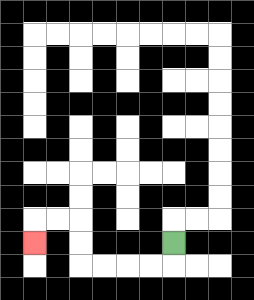{'start': '[7, 10]', 'end': '[1, 10]', 'path_directions': 'D,L,L,L,L,U,U,L,L,D', 'path_coordinates': '[[7, 10], [7, 11], [6, 11], [5, 11], [4, 11], [3, 11], [3, 10], [3, 9], [2, 9], [1, 9], [1, 10]]'}